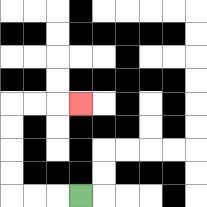{'start': '[3, 8]', 'end': '[3, 4]', 'path_directions': 'L,L,L,U,U,U,U,R,R,R', 'path_coordinates': '[[3, 8], [2, 8], [1, 8], [0, 8], [0, 7], [0, 6], [0, 5], [0, 4], [1, 4], [2, 4], [3, 4]]'}